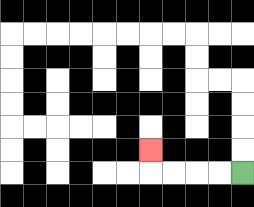{'start': '[10, 7]', 'end': '[6, 6]', 'path_directions': 'L,L,L,L,U', 'path_coordinates': '[[10, 7], [9, 7], [8, 7], [7, 7], [6, 7], [6, 6]]'}